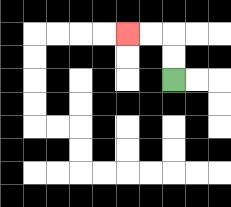{'start': '[7, 3]', 'end': '[5, 1]', 'path_directions': 'U,U,L,L', 'path_coordinates': '[[7, 3], [7, 2], [7, 1], [6, 1], [5, 1]]'}